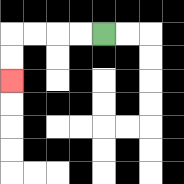{'start': '[4, 1]', 'end': '[0, 3]', 'path_directions': 'L,L,L,L,D,D', 'path_coordinates': '[[4, 1], [3, 1], [2, 1], [1, 1], [0, 1], [0, 2], [0, 3]]'}